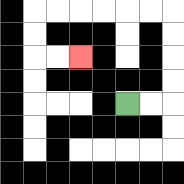{'start': '[5, 4]', 'end': '[3, 2]', 'path_directions': 'R,R,U,U,U,U,L,L,L,L,L,L,D,D,R,R', 'path_coordinates': '[[5, 4], [6, 4], [7, 4], [7, 3], [7, 2], [7, 1], [7, 0], [6, 0], [5, 0], [4, 0], [3, 0], [2, 0], [1, 0], [1, 1], [1, 2], [2, 2], [3, 2]]'}